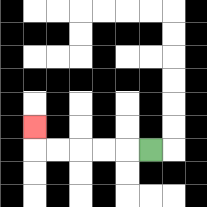{'start': '[6, 6]', 'end': '[1, 5]', 'path_directions': 'L,L,L,L,L,U', 'path_coordinates': '[[6, 6], [5, 6], [4, 6], [3, 6], [2, 6], [1, 6], [1, 5]]'}